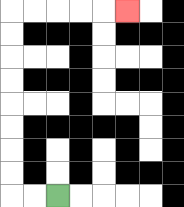{'start': '[2, 8]', 'end': '[5, 0]', 'path_directions': 'L,L,U,U,U,U,U,U,U,U,R,R,R,R,R', 'path_coordinates': '[[2, 8], [1, 8], [0, 8], [0, 7], [0, 6], [0, 5], [0, 4], [0, 3], [0, 2], [0, 1], [0, 0], [1, 0], [2, 0], [3, 0], [4, 0], [5, 0]]'}